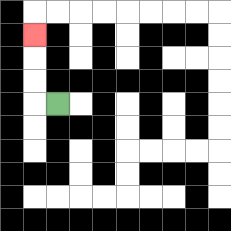{'start': '[2, 4]', 'end': '[1, 1]', 'path_directions': 'L,U,U,U', 'path_coordinates': '[[2, 4], [1, 4], [1, 3], [1, 2], [1, 1]]'}